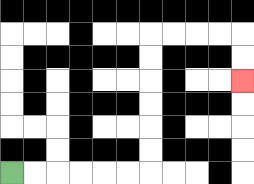{'start': '[0, 7]', 'end': '[10, 3]', 'path_directions': 'R,R,R,R,R,R,U,U,U,U,U,U,R,R,R,R,D,D', 'path_coordinates': '[[0, 7], [1, 7], [2, 7], [3, 7], [4, 7], [5, 7], [6, 7], [6, 6], [6, 5], [6, 4], [6, 3], [6, 2], [6, 1], [7, 1], [8, 1], [9, 1], [10, 1], [10, 2], [10, 3]]'}